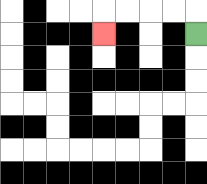{'start': '[8, 1]', 'end': '[4, 1]', 'path_directions': 'U,L,L,L,L,D', 'path_coordinates': '[[8, 1], [8, 0], [7, 0], [6, 0], [5, 0], [4, 0], [4, 1]]'}